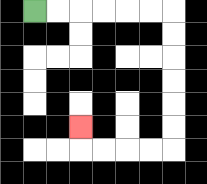{'start': '[1, 0]', 'end': '[3, 5]', 'path_directions': 'R,R,R,R,R,R,D,D,D,D,D,D,L,L,L,L,U', 'path_coordinates': '[[1, 0], [2, 0], [3, 0], [4, 0], [5, 0], [6, 0], [7, 0], [7, 1], [7, 2], [7, 3], [7, 4], [7, 5], [7, 6], [6, 6], [5, 6], [4, 6], [3, 6], [3, 5]]'}